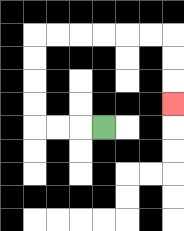{'start': '[4, 5]', 'end': '[7, 4]', 'path_directions': 'L,L,L,U,U,U,U,R,R,R,R,R,R,D,D,D', 'path_coordinates': '[[4, 5], [3, 5], [2, 5], [1, 5], [1, 4], [1, 3], [1, 2], [1, 1], [2, 1], [3, 1], [4, 1], [5, 1], [6, 1], [7, 1], [7, 2], [7, 3], [7, 4]]'}